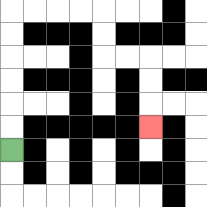{'start': '[0, 6]', 'end': '[6, 5]', 'path_directions': 'U,U,U,U,U,U,R,R,R,R,D,D,R,R,D,D,D', 'path_coordinates': '[[0, 6], [0, 5], [0, 4], [0, 3], [0, 2], [0, 1], [0, 0], [1, 0], [2, 0], [3, 0], [4, 0], [4, 1], [4, 2], [5, 2], [6, 2], [6, 3], [6, 4], [6, 5]]'}